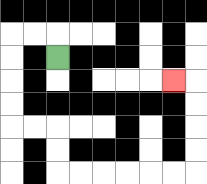{'start': '[2, 2]', 'end': '[7, 3]', 'path_directions': 'U,L,L,D,D,D,D,R,R,D,D,R,R,R,R,R,R,U,U,U,U,L', 'path_coordinates': '[[2, 2], [2, 1], [1, 1], [0, 1], [0, 2], [0, 3], [0, 4], [0, 5], [1, 5], [2, 5], [2, 6], [2, 7], [3, 7], [4, 7], [5, 7], [6, 7], [7, 7], [8, 7], [8, 6], [8, 5], [8, 4], [8, 3], [7, 3]]'}